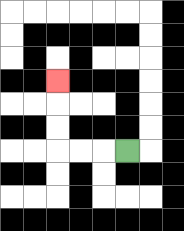{'start': '[5, 6]', 'end': '[2, 3]', 'path_directions': 'L,L,L,U,U,U', 'path_coordinates': '[[5, 6], [4, 6], [3, 6], [2, 6], [2, 5], [2, 4], [2, 3]]'}